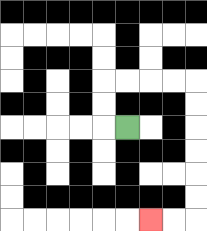{'start': '[5, 5]', 'end': '[6, 9]', 'path_directions': 'L,U,U,R,R,R,R,D,D,D,D,D,D,L,L', 'path_coordinates': '[[5, 5], [4, 5], [4, 4], [4, 3], [5, 3], [6, 3], [7, 3], [8, 3], [8, 4], [8, 5], [8, 6], [8, 7], [8, 8], [8, 9], [7, 9], [6, 9]]'}